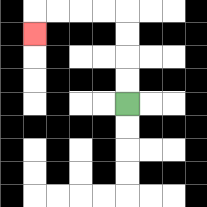{'start': '[5, 4]', 'end': '[1, 1]', 'path_directions': 'U,U,U,U,L,L,L,L,D', 'path_coordinates': '[[5, 4], [5, 3], [5, 2], [5, 1], [5, 0], [4, 0], [3, 0], [2, 0], [1, 0], [1, 1]]'}